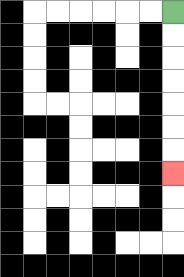{'start': '[7, 0]', 'end': '[7, 7]', 'path_directions': 'D,D,D,D,D,D,D', 'path_coordinates': '[[7, 0], [7, 1], [7, 2], [7, 3], [7, 4], [7, 5], [7, 6], [7, 7]]'}